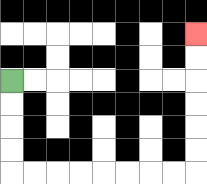{'start': '[0, 3]', 'end': '[8, 1]', 'path_directions': 'D,D,D,D,R,R,R,R,R,R,R,R,U,U,U,U,U,U', 'path_coordinates': '[[0, 3], [0, 4], [0, 5], [0, 6], [0, 7], [1, 7], [2, 7], [3, 7], [4, 7], [5, 7], [6, 7], [7, 7], [8, 7], [8, 6], [8, 5], [8, 4], [8, 3], [8, 2], [8, 1]]'}